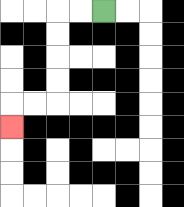{'start': '[4, 0]', 'end': '[0, 5]', 'path_directions': 'L,L,D,D,D,D,L,L,D', 'path_coordinates': '[[4, 0], [3, 0], [2, 0], [2, 1], [2, 2], [2, 3], [2, 4], [1, 4], [0, 4], [0, 5]]'}